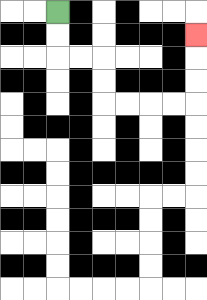{'start': '[2, 0]', 'end': '[8, 1]', 'path_directions': 'D,D,R,R,D,D,R,R,R,R,U,U,U', 'path_coordinates': '[[2, 0], [2, 1], [2, 2], [3, 2], [4, 2], [4, 3], [4, 4], [5, 4], [6, 4], [7, 4], [8, 4], [8, 3], [8, 2], [8, 1]]'}